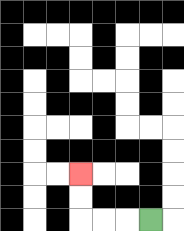{'start': '[6, 9]', 'end': '[3, 7]', 'path_directions': 'L,L,L,U,U', 'path_coordinates': '[[6, 9], [5, 9], [4, 9], [3, 9], [3, 8], [3, 7]]'}